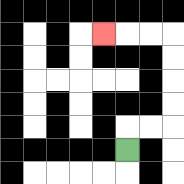{'start': '[5, 6]', 'end': '[4, 1]', 'path_directions': 'U,R,R,U,U,U,U,L,L,L', 'path_coordinates': '[[5, 6], [5, 5], [6, 5], [7, 5], [7, 4], [7, 3], [7, 2], [7, 1], [6, 1], [5, 1], [4, 1]]'}